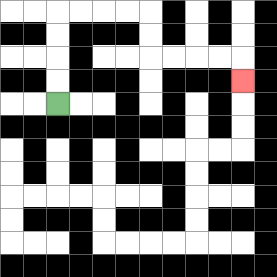{'start': '[2, 4]', 'end': '[10, 3]', 'path_directions': 'U,U,U,U,R,R,R,R,D,D,R,R,R,R,D', 'path_coordinates': '[[2, 4], [2, 3], [2, 2], [2, 1], [2, 0], [3, 0], [4, 0], [5, 0], [6, 0], [6, 1], [6, 2], [7, 2], [8, 2], [9, 2], [10, 2], [10, 3]]'}